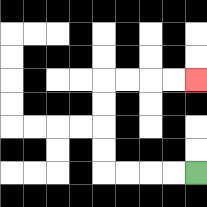{'start': '[8, 7]', 'end': '[8, 3]', 'path_directions': 'L,L,L,L,U,U,U,U,R,R,R,R', 'path_coordinates': '[[8, 7], [7, 7], [6, 7], [5, 7], [4, 7], [4, 6], [4, 5], [4, 4], [4, 3], [5, 3], [6, 3], [7, 3], [8, 3]]'}